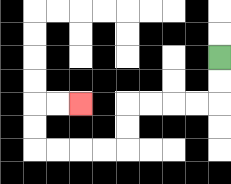{'start': '[9, 2]', 'end': '[3, 4]', 'path_directions': 'D,D,L,L,L,L,D,D,L,L,L,L,U,U,R,R', 'path_coordinates': '[[9, 2], [9, 3], [9, 4], [8, 4], [7, 4], [6, 4], [5, 4], [5, 5], [5, 6], [4, 6], [3, 6], [2, 6], [1, 6], [1, 5], [1, 4], [2, 4], [3, 4]]'}